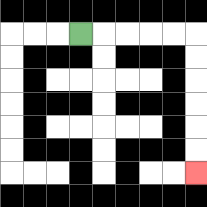{'start': '[3, 1]', 'end': '[8, 7]', 'path_directions': 'R,R,R,R,R,D,D,D,D,D,D', 'path_coordinates': '[[3, 1], [4, 1], [5, 1], [6, 1], [7, 1], [8, 1], [8, 2], [8, 3], [8, 4], [8, 5], [8, 6], [8, 7]]'}